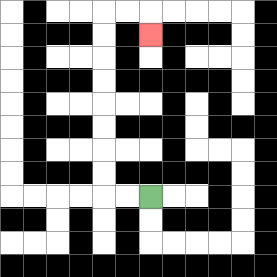{'start': '[6, 8]', 'end': '[6, 1]', 'path_directions': 'L,L,U,U,U,U,U,U,U,U,R,R,D', 'path_coordinates': '[[6, 8], [5, 8], [4, 8], [4, 7], [4, 6], [4, 5], [4, 4], [4, 3], [4, 2], [4, 1], [4, 0], [5, 0], [6, 0], [6, 1]]'}